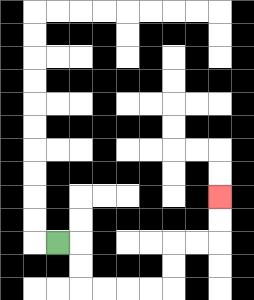{'start': '[2, 10]', 'end': '[9, 8]', 'path_directions': 'R,D,D,R,R,R,R,U,U,R,R,U,U', 'path_coordinates': '[[2, 10], [3, 10], [3, 11], [3, 12], [4, 12], [5, 12], [6, 12], [7, 12], [7, 11], [7, 10], [8, 10], [9, 10], [9, 9], [9, 8]]'}